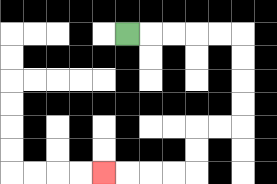{'start': '[5, 1]', 'end': '[4, 7]', 'path_directions': 'R,R,R,R,R,D,D,D,D,L,L,D,D,L,L,L,L', 'path_coordinates': '[[5, 1], [6, 1], [7, 1], [8, 1], [9, 1], [10, 1], [10, 2], [10, 3], [10, 4], [10, 5], [9, 5], [8, 5], [8, 6], [8, 7], [7, 7], [6, 7], [5, 7], [4, 7]]'}